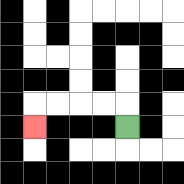{'start': '[5, 5]', 'end': '[1, 5]', 'path_directions': 'U,L,L,L,L,D', 'path_coordinates': '[[5, 5], [5, 4], [4, 4], [3, 4], [2, 4], [1, 4], [1, 5]]'}